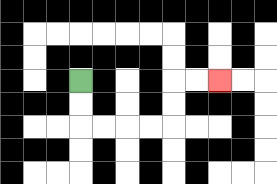{'start': '[3, 3]', 'end': '[9, 3]', 'path_directions': 'D,D,R,R,R,R,U,U,R,R', 'path_coordinates': '[[3, 3], [3, 4], [3, 5], [4, 5], [5, 5], [6, 5], [7, 5], [7, 4], [7, 3], [8, 3], [9, 3]]'}